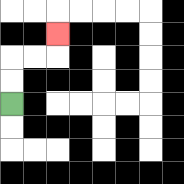{'start': '[0, 4]', 'end': '[2, 1]', 'path_directions': 'U,U,R,R,U', 'path_coordinates': '[[0, 4], [0, 3], [0, 2], [1, 2], [2, 2], [2, 1]]'}